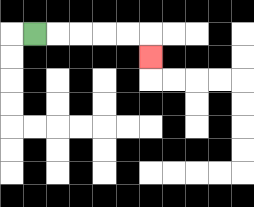{'start': '[1, 1]', 'end': '[6, 2]', 'path_directions': 'R,R,R,R,R,D', 'path_coordinates': '[[1, 1], [2, 1], [3, 1], [4, 1], [5, 1], [6, 1], [6, 2]]'}